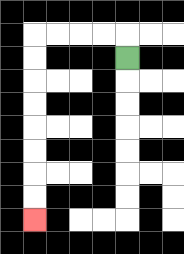{'start': '[5, 2]', 'end': '[1, 9]', 'path_directions': 'U,L,L,L,L,D,D,D,D,D,D,D,D', 'path_coordinates': '[[5, 2], [5, 1], [4, 1], [3, 1], [2, 1], [1, 1], [1, 2], [1, 3], [1, 4], [1, 5], [1, 6], [1, 7], [1, 8], [1, 9]]'}